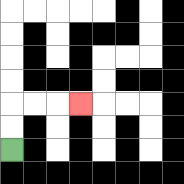{'start': '[0, 6]', 'end': '[3, 4]', 'path_directions': 'U,U,R,R,R', 'path_coordinates': '[[0, 6], [0, 5], [0, 4], [1, 4], [2, 4], [3, 4]]'}